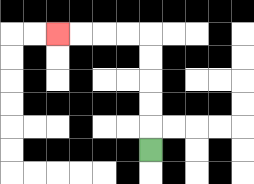{'start': '[6, 6]', 'end': '[2, 1]', 'path_directions': 'U,U,U,U,U,L,L,L,L', 'path_coordinates': '[[6, 6], [6, 5], [6, 4], [6, 3], [6, 2], [6, 1], [5, 1], [4, 1], [3, 1], [2, 1]]'}